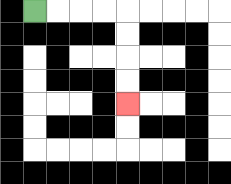{'start': '[1, 0]', 'end': '[5, 4]', 'path_directions': 'R,R,R,R,D,D,D,D', 'path_coordinates': '[[1, 0], [2, 0], [3, 0], [4, 0], [5, 0], [5, 1], [5, 2], [5, 3], [5, 4]]'}